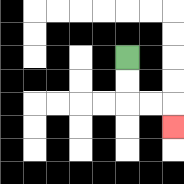{'start': '[5, 2]', 'end': '[7, 5]', 'path_directions': 'D,D,R,R,D', 'path_coordinates': '[[5, 2], [5, 3], [5, 4], [6, 4], [7, 4], [7, 5]]'}